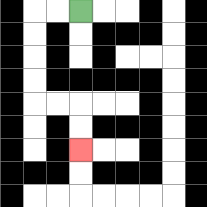{'start': '[3, 0]', 'end': '[3, 6]', 'path_directions': 'L,L,D,D,D,D,R,R,D,D', 'path_coordinates': '[[3, 0], [2, 0], [1, 0], [1, 1], [1, 2], [1, 3], [1, 4], [2, 4], [3, 4], [3, 5], [3, 6]]'}